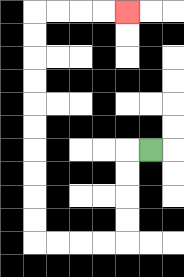{'start': '[6, 6]', 'end': '[5, 0]', 'path_directions': 'L,D,D,D,D,L,L,L,L,U,U,U,U,U,U,U,U,U,U,R,R,R,R', 'path_coordinates': '[[6, 6], [5, 6], [5, 7], [5, 8], [5, 9], [5, 10], [4, 10], [3, 10], [2, 10], [1, 10], [1, 9], [1, 8], [1, 7], [1, 6], [1, 5], [1, 4], [1, 3], [1, 2], [1, 1], [1, 0], [2, 0], [3, 0], [4, 0], [5, 0]]'}